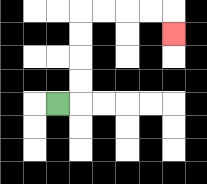{'start': '[2, 4]', 'end': '[7, 1]', 'path_directions': 'R,U,U,U,U,R,R,R,R,D', 'path_coordinates': '[[2, 4], [3, 4], [3, 3], [3, 2], [3, 1], [3, 0], [4, 0], [5, 0], [6, 0], [7, 0], [7, 1]]'}